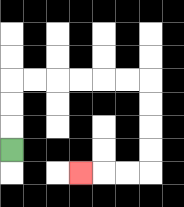{'start': '[0, 6]', 'end': '[3, 7]', 'path_directions': 'U,U,U,R,R,R,R,R,R,D,D,D,D,L,L,L', 'path_coordinates': '[[0, 6], [0, 5], [0, 4], [0, 3], [1, 3], [2, 3], [3, 3], [4, 3], [5, 3], [6, 3], [6, 4], [6, 5], [6, 6], [6, 7], [5, 7], [4, 7], [3, 7]]'}